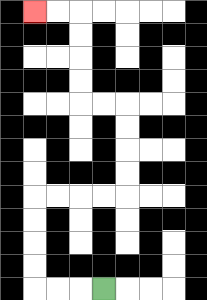{'start': '[4, 12]', 'end': '[1, 0]', 'path_directions': 'L,L,L,U,U,U,U,R,R,R,R,U,U,U,U,L,L,U,U,U,U,L,L', 'path_coordinates': '[[4, 12], [3, 12], [2, 12], [1, 12], [1, 11], [1, 10], [1, 9], [1, 8], [2, 8], [3, 8], [4, 8], [5, 8], [5, 7], [5, 6], [5, 5], [5, 4], [4, 4], [3, 4], [3, 3], [3, 2], [3, 1], [3, 0], [2, 0], [1, 0]]'}